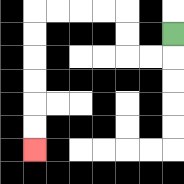{'start': '[7, 1]', 'end': '[1, 6]', 'path_directions': 'D,L,L,U,U,L,L,L,L,D,D,D,D,D,D', 'path_coordinates': '[[7, 1], [7, 2], [6, 2], [5, 2], [5, 1], [5, 0], [4, 0], [3, 0], [2, 0], [1, 0], [1, 1], [1, 2], [1, 3], [1, 4], [1, 5], [1, 6]]'}